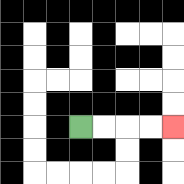{'start': '[3, 5]', 'end': '[7, 5]', 'path_directions': 'R,R,R,R', 'path_coordinates': '[[3, 5], [4, 5], [5, 5], [6, 5], [7, 5]]'}